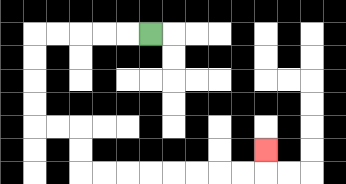{'start': '[6, 1]', 'end': '[11, 6]', 'path_directions': 'L,L,L,L,L,D,D,D,D,R,R,D,D,R,R,R,R,R,R,R,R,U', 'path_coordinates': '[[6, 1], [5, 1], [4, 1], [3, 1], [2, 1], [1, 1], [1, 2], [1, 3], [1, 4], [1, 5], [2, 5], [3, 5], [3, 6], [3, 7], [4, 7], [5, 7], [6, 7], [7, 7], [8, 7], [9, 7], [10, 7], [11, 7], [11, 6]]'}